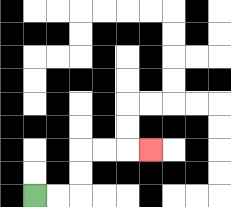{'start': '[1, 8]', 'end': '[6, 6]', 'path_directions': 'R,R,U,U,R,R,R', 'path_coordinates': '[[1, 8], [2, 8], [3, 8], [3, 7], [3, 6], [4, 6], [5, 6], [6, 6]]'}